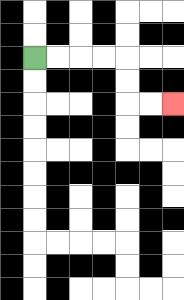{'start': '[1, 2]', 'end': '[7, 4]', 'path_directions': 'R,R,R,R,D,D,R,R', 'path_coordinates': '[[1, 2], [2, 2], [3, 2], [4, 2], [5, 2], [5, 3], [5, 4], [6, 4], [7, 4]]'}